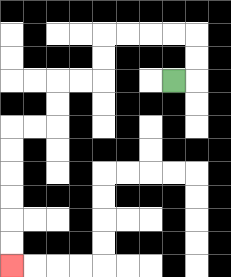{'start': '[7, 3]', 'end': '[0, 11]', 'path_directions': 'R,U,U,L,L,L,L,D,D,L,L,D,D,L,L,D,D,D,D,D,D', 'path_coordinates': '[[7, 3], [8, 3], [8, 2], [8, 1], [7, 1], [6, 1], [5, 1], [4, 1], [4, 2], [4, 3], [3, 3], [2, 3], [2, 4], [2, 5], [1, 5], [0, 5], [0, 6], [0, 7], [0, 8], [0, 9], [0, 10], [0, 11]]'}